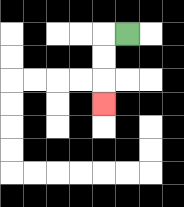{'start': '[5, 1]', 'end': '[4, 4]', 'path_directions': 'L,D,D,D', 'path_coordinates': '[[5, 1], [4, 1], [4, 2], [4, 3], [4, 4]]'}